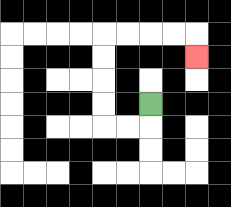{'start': '[6, 4]', 'end': '[8, 2]', 'path_directions': 'D,L,L,U,U,U,U,R,R,R,R,D', 'path_coordinates': '[[6, 4], [6, 5], [5, 5], [4, 5], [4, 4], [4, 3], [4, 2], [4, 1], [5, 1], [6, 1], [7, 1], [8, 1], [8, 2]]'}